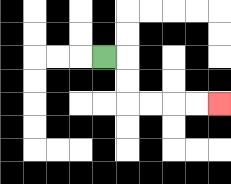{'start': '[4, 2]', 'end': '[9, 4]', 'path_directions': 'R,D,D,R,R,R,R', 'path_coordinates': '[[4, 2], [5, 2], [5, 3], [5, 4], [6, 4], [7, 4], [8, 4], [9, 4]]'}